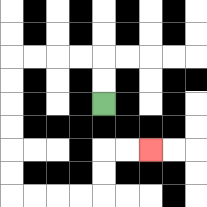{'start': '[4, 4]', 'end': '[6, 6]', 'path_directions': 'U,U,L,L,L,L,D,D,D,D,D,D,R,R,R,R,U,U,R,R', 'path_coordinates': '[[4, 4], [4, 3], [4, 2], [3, 2], [2, 2], [1, 2], [0, 2], [0, 3], [0, 4], [0, 5], [0, 6], [0, 7], [0, 8], [1, 8], [2, 8], [3, 8], [4, 8], [4, 7], [4, 6], [5, 6], [6, 6]]'}